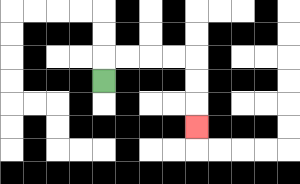{'start': '[4, 3]', 'end': '[8, 5]', 'path_directions': 'U,R,R,R,R,D,D,D', 'path_coordinates': '[[4, 3], [4, 2], [5, 2], [6, 2], [7, 2], [8, 2], [8, 3], [8, 4], [8, 5]]'}